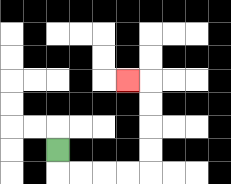{'start': '[2, 6]', 'end': '[5, 3]', 'path_directions': 'D,R,R,R,R,U,U,U,U,L', 'path_coordinates': '[[2, 6], [2, 7], [3, 7], [4, 7], [5, 7], [6, 7], [6, 6], [6, 5], [6, 4], [6, 3], [5, 3]]'}